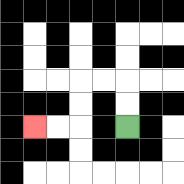{'start': '[5, 5]', 'end': '[1, 5]', 'path_directions': 'U,U,L,L,D,D,L,L', 'path_coordinates': '[[5, 5], [5, 4], [5, 3], [4, 3], [3, 3], [3, 4], [3, 5], [2, 5], [1, 5]]'}